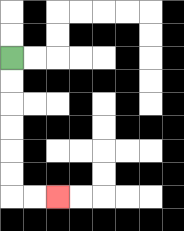{'start': '[0, 2]', 'end': '[2, 8]', 'path_directions': 'D,D,D,D,D,D,R,R', 'path_coordinates': '[[0, 2], [0, 3], [0, 4], [0, 5], [0, 6], [0, 7], [0, 8], [1, 8], [2, 8]]'}